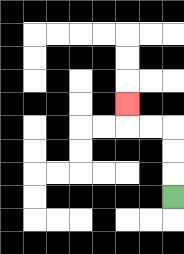{'start': '[7, 8]', 'end': '[5, 4]', 'path_directions': 'U,U,U,L,L,U', 'path_coordinates': '[[7, 8], [7, 7], [7, 6], [7, 5], [6, 5], [5, 5], [5, 4]]'}